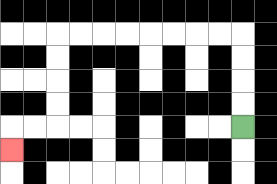{'start': '[10, 5]', 'end': '[0, 6]', 'path_directions': 'U,U,U,U,L,L,L,L,L,L,L,L,D,D,D,D,L,L,D', 'path_coordinates': '[[10, 5], [10, 4], [10, 3], [10, 2], [10, 1], [9, 1], [8, 1], [7, 1], [6, 1], [5, 1], [4, 1], [3, 1], [2, 1], [2, 2], [2, 3], [2, 4], [2, 5], [1, 5], [0, 5], [0, 6]]'}